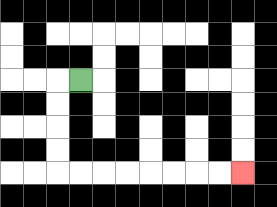{'start': '[3, 3]', 'end': '[10, 7]', 'path_directions': 'L,D,D,D,D,R,R,R,R,R,R,R,R', 'path_coordinates': '[[3, 3], [2, 3], [2, 4], [2, 5], [2, 6], [2, 7], [3, 7], [4, 7], [5, 7], [6, 7], [7, 7], [8, 7], [9, 7], [10, 7]]'}